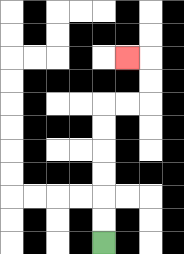{'start': '[4, 10]', 'end': '[5, 2]', 'path_directions': 'U,U,U,U,U,U,R,R,U,U,L', 'path_coordinates': '[[4, 10], [4, 9], [4, 8], [4, 7], [4, 6], [4, 5], [4, 4], [5, 4], [6, 4], [6, 3], [6, 2], [5, 2]]'}